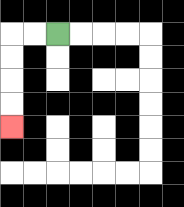{'start': '[2, 1]', 'end': '[0, 5]', 'path_directions': 'L,L,D,D,D,D', 'path_coordinates': '[[2, 1], [1, 1], [0, 1], [0, 2], [0, 3], [0, 4], [0, 5]]'}